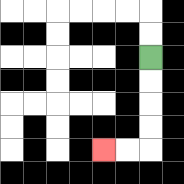{'start': '[6, 2]', 'end': '[4, 6]', 'path_directions': 'D,D,D,D,L,L', 'path_coordinates': '[[6, 2], [6, 3], [6, 4], [6, 5], [6, 6], [5, 6], [4, 6]]'}